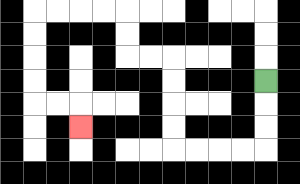{'start': '[11, 3]', 'end': '[3, 5]', 'path_directions': 'D,D,D,L,L,L,L,U,U,U,U,L,L,U,U,L,L,L,L,D,D,D,D,R,R,D', 'path_coordinates': '[[11, 3], [11, 4], [11, 5], [11, 6], [10, 6], [9, 6], [8, 6], [7, 6], [7, 5], [7, 4], [7, 3], [7, 2], [6, 2], [5, 2], [5, 1], [5, 0], [4, 0], [3, 0], [2, 0], [1, 0], [1, 1], [1, 2], [1, 3], [1, 4], [2, 4], [3, 4], [3, 5]]'}